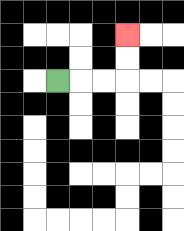{'start': '[2, 3]', 'end': '[5, 1]', 'path_directions': 'R,R,R,U,U', 'path_coordinates': '[[2, 3], [3, 3], [4, 3], [5, 3], [5, 2], [5, 1]]'}